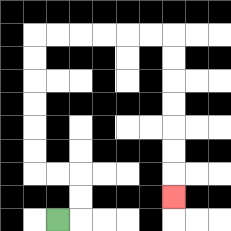{'start': '[2, 9]', 'end': '[7, 8]', 'path_directions': 'R,U,U,L,L,U,U,U,U,U,U,R,R,R,R,R,R,D,D,D,D,D,D,D', 'path_coordinates': '[[2, 9], [3, 9], [3, 8], [3, 7], [2, 7], [1, 7], [1, 6], [1, 5], [1, 4], [1, 3], [1, 2], [1, 1], [2, 1], [3, 1], [4, 1], [5, 1], [6, 1], [7, 1], [7, 2], [7, 3], [7, 4], [7, 5], [7, 6], [7, 7], [7, 8]]'}